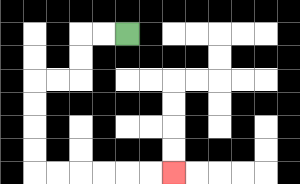{'start': '[5, 1]', 'end': '[7, 7]', 'path_directions': 'L,L,D,D,L,L,D,D,D,D,R,R,R,R,R,R', 'path_coordinates': '[[5, 1], [4, 1], [3, 1], [3, 2], [3, 3], [2, 3], [1, 3], [1, 4], [1, 5], [1, 6], [1, 7], [2, 7], [3, 7], [4, 7], [5, 7], [6, 7], [7, 7]]'}